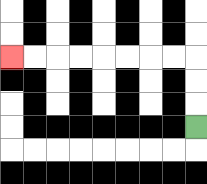{'start': '[8, 5]', 'end': '[0, 2]', 'path_directions': 'U,U,U,L,L,L,L,L,L,L,L', 'path_coordinates': '[[8, 5], [8, 4], [8, 3], [8, 2], [7, 2], [6, 2], [5, 2], [4, 2], [3, 2], [2, 2], [1, 2], [0, 2]]'}